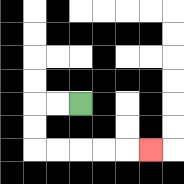{'start': '[3, 4]', 'end': '[6, 6]', 'path_directions': 'L,L,D,D,R,R,R,R,R', 'path_coordinates': '[[3, 4], [2, 4], [1, 4], [1, 5], [1, 6], [2, 6], [3, 6], [4, 6], [5, 6], [6, 6]]'}